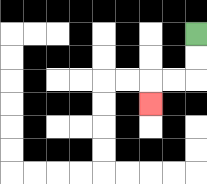{'start': '[8, 1]', 'end': '[6, 4]', 'path_directions': 'D,D,L,L,D', 'path_coordinates': '[[8, 1], [8, 2], [8, 3], [7, 3], [6, 3], [6, 4]]'}